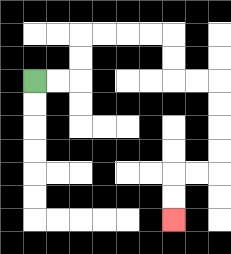{'start': '[1, 3]', 'end': '[7, 9]', 'path_directions': 'R,R,U,U,R,R,R,R,D,D,R,R,D,D,D,D,L,L,D,D', 'path_coordinates': '[[1, 3], [2, 3], [3, 3], [3, 2], [3, 1], [4, 1], [5, 1], [6, 1], [7, 1], [7, 2], [7, 3], [8, 3], [9, 3], [9, 4], [9, 5], [9, 6], [9, 7], [8, 7], [7, 7], [7, 8], [7, 9]]'}